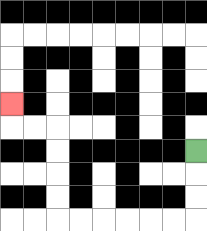{'start': '[8, 6]', 'end': '[0, 4]', 'path_directions': 'D,D,D,L,L,L,L,L,L,U,U,U,U,L,L,U', 'path_coordinates': '[[8, 6], [8, 7], [8, 8], [8, 9], [7, 9], [6, 9], [5, 9], [4, 9], [3, 9], [2, 9], [2, 8], [2, 7], [2, 6], [2, 5], [1, 5], [0, 5], [0, 4]]'}